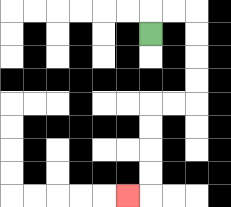{'start': '[6, 1]', 'end': '[5, 8]', 'path_directions': 'U,R,R,D,D,D,D,L,L,D,D,D,D,L', 'path_coordinates': '[[6, 1], [6, 0], [7, 0], [8, 0], [8, 1], [8, 2], [8, 3], [8, 4], [7, 4], [6, 4], [6, 5], [6, 6], [6, 7], [6, 8], [5, 8]]'}